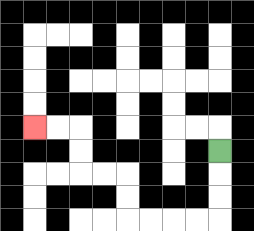{'start': '[9, 6]', 'end': '[1, 5]', 'path_directions': 'D,D,D,L,L,L,L,U,U,L,L,U,U,L,L', 'path_coordinates': '[[9, 6], [9, 7], [9, 8], [9, 9], [8, 9], [7, 9], [6, 9], [5, 9], [5, 8], [5, 7], [4, 7], [3, 7], [3, 6], [3, 5], [2, 5], [1, 5]]'}